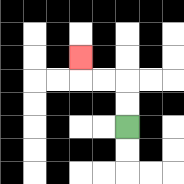{'start': '[5, 5]', 'end': '[3, 2]', 'path_directions': 'U,U,L,L,U', 'path_coordinates': '[[5, 5], [5, 4], [5, 3], [4, 3], [3, 3], [3, 2]]'}